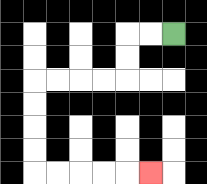{'start': '[7, 1]', 'end': '[6, 7]', 'path_directions': 'L,L,D,D,L,L,L,L,D,D,D,D,R,R,R,R,R', 'path_coordinates': '[[7, 1], [6, 1], [5, 1], [5, 2], [5, 3], [4, 3], [3, 3], [2, 3], [1, 3], [1, 4], [1, 5], [1, 6], [1, 7], [2, 7], [3, 7], [4, 7], [5, 7], [6, 7]]'}